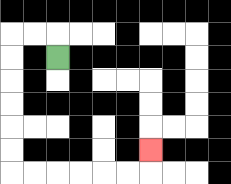{'start': '[2, 2]', 'end': '[6, 6]', 'path_directions': 'U,L,L,D,D,D,D,D,D,R,R,R,R,R,R,U', 'path_coordinates': '[[2, 2], [2, 1], [1, 1], [0, 1], [0, 2], [0, 3], [0, 4], [0, 5], [0, 6], [0, 7], [1, 7], [2, 7], [3, 7], [4, 7], [5, 7], [6, 7], [6, 6]]'}